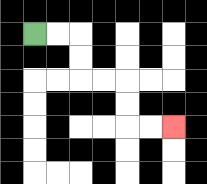{'start': '[1, 1]', 'end': '[7, 5]', 'path_directions': 'R,R,D,D,R,R,D,D,R,R', 'path_coordinates': '[[1, 1], [2, 1], [3, 1], [3, 2], [3, 3], [4, 3], [5, 3], [5, 4], [5, 5], [6, 5], [7, 5]]'}